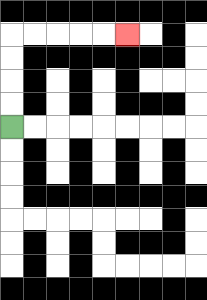{'start': '[0, 5]', 'end': '[5, 1]', 'path_directions': 'U,U,U,U,R,R,R,R,R', 'path_coordinates': '[[0, 5], [0, 4], [0, 3], [0, 2], [0, 1], [1, 1], [2, 1], [3, 1], [4, 1], [5, 1]]'}